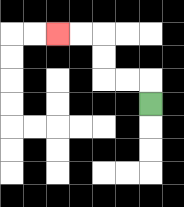{'start': '[6, 4]', 'end': '[2, 1]', 'path_directions': 'U,L,L,U,U,L,L', 'path_coordinates': '[[6, 4], [6, 3], [5, 3], [4, 3], [4, 2], [4, 1], [3, 1], [2, 1]]'}